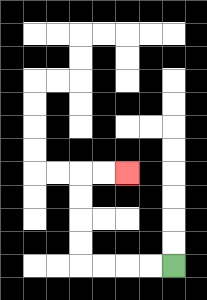{'start': '[7, 11]', 'end': '[5, 7]', 'path_directions': 'L,L,L,L,U,U,U,U,R,R', 'path_coordinates': '[[7, 11], [6, 11], [5, 11], [4, 11], [3, 11], [3, 10], [3, 9], [3, 8], [3, 7], [4, 7], [5, 7]]'}